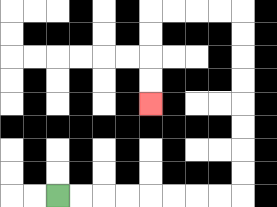{'start': '[2, 8]', 'end': '[6, 4]', 'path_directions': 'R,R,R,R,R,R,R,R,U,U,U,U,U,U,U,U,L,L,L,L,D,D,D,D', 'path_coordinates': '[[2, 8], [3, 8], [4, 8], [5, 8], [6, 8], [7, 8], [8, 8], [9, 8], [10, 8], [10, 7], [10, 6], [10, 5], [10, 4], [10, 3], [10, 2], [10, 1], [10, 0], [9, 0], [8, 0], [7, 0], [6, 0], [6, 1], [6, 2], [6, 3], [6, 4]]'}